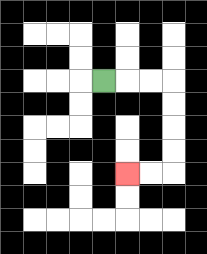{'start': '[4, 3]', 'end': '[5, 7]', 'path_directions': 'R,R,R,D,D,D,D,L,L', 'path_coordinates': '[[4, 3], [5, 3], [6, 3], [7, 3], [7, 4], [7, 5], [7, 6], [7, 7], [6, 7], [5, 7]]'}